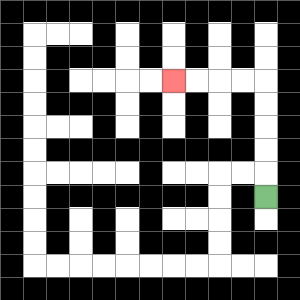{'start': '[11, 8]', 'end': '[7, 3]', 'path_directions': 'U,U,U,U,U,L,L,L,L', 'path_coordinates': '[[11, 8], [11, 7], [11, 6], [11, 5], [11, 4], [11, 3], [10, 3], [9, 3], [8, 3], [7, 3]]'}